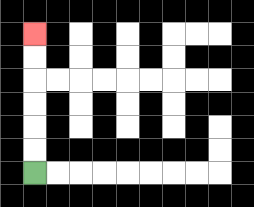{'start': '[1, 7]', 'end': '[1, 1]', 'path_directions': 'U,U,U,U,U,U', 'path_coordinates': '[[1, 7], [1, 6], [1, 5], [1, 4], [1, 3], [1, 2], [1, 1]]'}